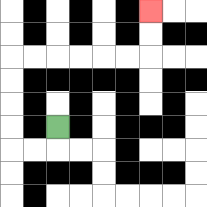{'start': '[2, 5]', 'end': '[6, 0]', 'path_directions': 'D,L,L,U,U,U,U,R,R,R,R,R,R,U,U', 'path_coordinates': '[[2, 5], [2, 6], [1, 6], [0, 6], [0, 5], [0, 4], [0, 3], [0, 2], [1, 2], [2, 2], [3, 2], [4, 2], [5, 2], [6, 2], [6, 1], [6, 0]]'}